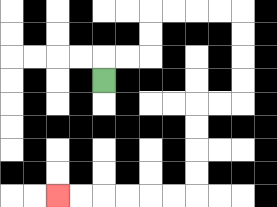{'start': '[4, 3]', 'end': '[2, 8]', 'path_directions': 'U,R,R,U,U,R,R,R,R,D,D,D,D,L,L,D,D,D,D,L,L,L,L,L,L', 'path_coordinates': '[[4, 3], [4, 2], [5, 2], [6, 2], [6, 1], [6, 0], [7, 0], [8, 0], [9, 0], [10, 0], [10, 1], [10, 2], [10, 3], [10, 4], [9, 4], [8, 4], [8, 5], [8, 6], [8, 7], [8, 8], [7, 8], [6, 8], [5, 8], [4, 8], [3, 8], [2, 8]]'}